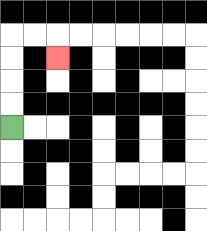{'start': '[0, 5]', 'end': '[2, 2]', 'path_directions': 'U,U,U,U,R,R,D', 'path_coordinates': '[[0, 5], [0, 4], [0, 3], [0, 2], [0, 1], [1, 1], [2, 1], [2, 2]]'}